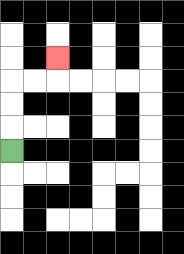{'start': '[0, 6]', 'end': '[2, 2]', 'path_directions': 'U,U,U,R,R,U', 'path_coordinates': '[[0, 6], [0, 5], [0, 4], [0, 3], [1, 3], [2, 3], [2, 2]]'}